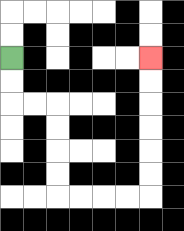{'start': '[0, 2]', 'end': '[6, 2]', 'path_directions': 'D,D,R,R,D,D,D,D,R,R,R,R,U,U,U,U,U,U', 'path_coordinates': '[[0, 2], [0, 3], [0, 4], [1, 4], [2, 4], [2, 5], [2, 6], [2, 7], [2, 8], [3, 8], [4, 8], [5, 8], [6, 8], [6, 7], [6, 6], [6, 5], [6, 4], [6, 3], [6, 2]]'}